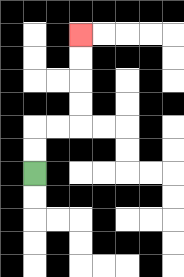{'start': '[1, 7]', 'end': '[3, 1]', 'path_directions': 'U,U,R,R,U,U,U,U', 'path_coordinates': '[[1, 7], [1, 6], [1, 5], [2, 5], [3, 5], [3, 4], [3, 3], [3, 2], [3, 1]]'}